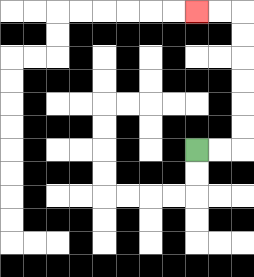{'start': '[8, 6]', 'end': '[8, 0]', 'path_directions': 'R,R,U,U,U,U,U,U,L,L', 'path_coordinates': '[[8, 6], [9, 6], [10, 6], [10, 5], [10, 4], [10, 3], [10, 2], [10, 1], [10, 0], [9, 0], [8, 0]]'}